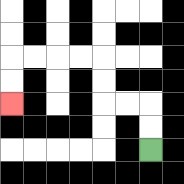{'start': '[6, 6]', 'end': '[0, 4]', 'path_directions': 'U,U,L,L,U,U,L,L,L,L,D,D', 'path_coordinates': '[[6, 6], [6, 5], [6, 4], [5, 4], [4, 4], [4, 3], [4, 2], [3, 2], [2, 2], [1, 2], [0, 2], [0, 3], [0, 4]]'}